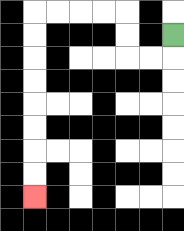{'start': '[7, 1]', 'end': '[1, 8]', 'path_directions': 'D,L,L,U,U,L,L,L,L,D,D,D,D,D,D,D,D', 'path_coordinates': '[[7, 1], [7, 2], [6, 2], [5, 2], [5, 1], [5, 0], [4, 0], [3, 0], [2, 0], [1, 0], [1, 1], [1, 2], [1, 3], [1, 4], [1, 5], [1, 6], [1, 7], [1, 8]]'}